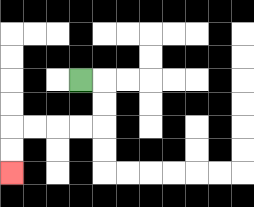{'start': '[3, 3]', 'end': '[0, 7]', 'path_directions': 'R,D,D,L,L,L,L,D,D', 'path_coordinates': '[[3, 3], [4, 3], [4, 4], [4, 5], [3, 5], [2, 5], [1, 5], [0, 5], [0, 6], [0, 7]]'}